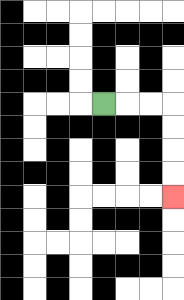{'start': '[4, 4]', 'end': '[7, 8]', 'path_directions': 'R,R,R,D,D,D,D', 'path_coordinates': '[[4, 4], [5, 4], [6, 4], [7, 4], [7, 5], [7, 6], [7, 7], [7, 8]]'}